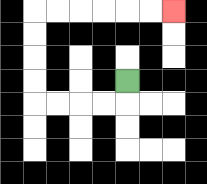{'start': '[5, 3]', 'end': '[7, 0]', 'path_directions': 'D,L,L,L,L,U,U,U,U,R,R,R,R,R,R', 'path_coordinates': '[[5, 3], [5, 4], [4, 4], [3, 4], [2, 4], [1, 4], [1, 3], [1, 2], [1, 1], [1, 0], [2, 0], [3, 0], [4, 0], [5, 0], [6, 0], [7, 0]]'}